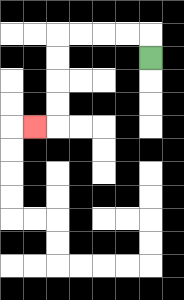{'start': '[6, 2]', 'end': '[1, 5]', 'path_directions': 'U,L,L,L,L,D,D,D,D,L', 'path_coordinates': '[[6, 2], [6, 1], [5, 1], [4, 1], [3, 1], [2, 1], [2, 2], [2, 3], [2, 4], [2, 5], [1, 5]]'}